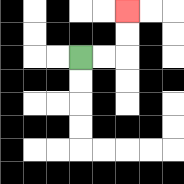{'start': '[3, 2]', 'end': '[5, 0]', 'path_directions': 'R,R,U,U', 'path_coordinates': '[[3, 2], [4, 2], [5, 2], [5, 1], [5, 0]]'}